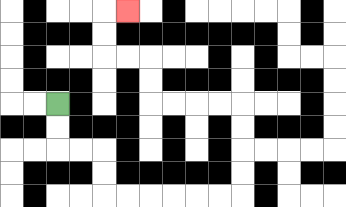{'start': '[2, 4]', 'end': '[5, 0]', 'path_directions': 'D,D,R,R,D,D,R,R,R,R,R,R,U,U,U,U,L,L,L,L,U,U,L,L,U,U,R', 'path_coordinates': '[[2, 4], [2, 5], [2, 6], [3, 6], [4, 6], [4, 7], [4, 8], [5, 8], [6, 8], [7, 8], [8, 8], [9, 8], [10, 8], [10, 7], [10, 6], [10, 5], [10, 4], [9, 4], [8, 4], [7, 4], [6, 4], [6, 3], [6, 2], [5, 2], [4, 2], [4, 1], [4, 0], [5, 0]]'}